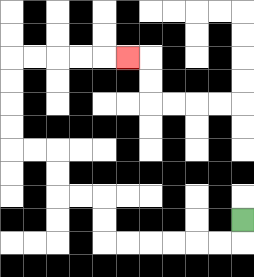{'start': '[10, 9]', 'end': '[5, 2]', 'path_directions': 'D,L,L,L,L,L,L,U,U,L,L,U,U,L,L,U,U,U,U,R,R,R,R,R', 'path_coordinates': '[[10, 9], [10, 10], [9, 10], [8, 10], [7, 10], [6, 10], [5, 10], [4, 10], [4, 9], [4, 8], [3, 8], [2, 8], [2, 7], [2, 6], [1, 6], [0, 6], [0, 5], [0, 4], [0, 3], [0, 2], [1, 2], [2, 2], [3, 2], [4, 2], [5, 2]]'}